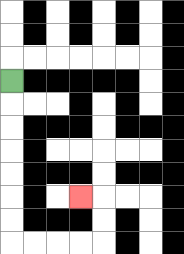{'start': '[0, 3]', 'end': '[3, 8]', 'path_directions': 'D,D,D,D,D,D,D,R,R,R,R,U,U,L', 'path_coordinates': '[[0, 3], [0, 4], [0, 5], [0, 6], [0, 7], [0, 8], [0, 9], [0, 10], [1, 10], [2, 10], [3, 10], [4, 10], [4, 9], [4, 8], [3, 8]]'}